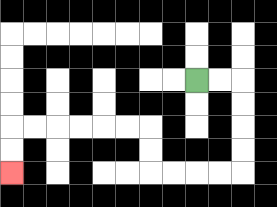{'start': '[8, 3]', 'end': '[0, 7]', 'path_directions': 'R,R,D,D,D,D,L,L,L,L,U,U,L,L,L,L,L,L,D,D', 'path_coordinates': '[[8, 3], [9, 3], [10, 3], [10, 4], [10, 5], [10, 6], [10, 7], [9, 7], [8, 7], [7, 7], [6, 7], [6, 6], [6, 5], [5, 5], [4, 5], [3, 5], [2, 5], [1, 5], [0, 5], [0, 6], [0, 7]]'}